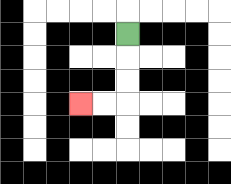{'start': '[5, 1]', 'end': '[3, 4]', 'path_directions': 'D,D,D,L,L', 'path_coordinates': '[[5, 1], [5, 2], [5, 3], [5, 4], [4, 4], [3, 4]]'}